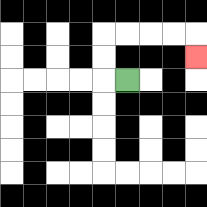{'start': '[5, 3]', 'end': '[8, 2]', 'path_directions': 'L,U,U,R,R,R,R,D', 'path_coordinates': '[[5, 3], [4, 3], [4, 2], [4, 1], [5, 1], [6, 1], [7, 1], [8, 1], [8, 2]]'}